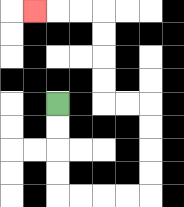{'start': '[2, 4]', 'end': '[1, 0]', 'path_directions': 'D,D,D,D,R,R,R,R,U,U,U,U,L,L,U,U,U,U,L,L,L', 'path_coordinates': '[[2, 4], [2, 5], [2, 6], [2, 7], [2, 8], [3, 8], [4, 8], [5, 8], [6, 8], [6, 7], [6, 6], [6, 5], [6, 4], [5, 4], [4, 4], [4, 3], [4, 2], [4, 1], [4, 0], [3, 0], [2, 0], [1, 0]]'}